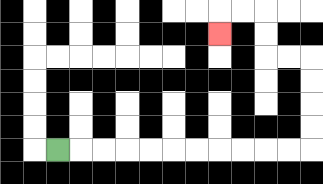{'start': '[2, 6]', 'end': '[9, 1]', 'path_directions': 'R,R,R,R,R,R,R,R,R,R,R,U,U,U,U,L,L,U,U,L,L,D', 'path_coordinates': '[[2, 6], [3, 6], [4, 6], [5, 6], [6, 6], [7, 6], [8, 6], [9, 6], [10, 6], [11, 6], [12, 6], [13, 6], [13, 5], [13, 4], [13, 3], [13, 2], [12, 2], [11, 2], [11, 1], [11, 0], [10, 0], [9, 0], [9, 1]]'}